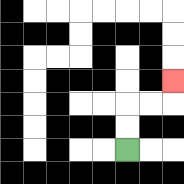{'start': '[5, 6]', 'end': '[7, 3]', 'path_directions': 'U,U,R,R,U', 'path_coordinates': '[[5, 6], [5, 5], [5, 4], [6, 4], [7, 4], [7, 3]]'}